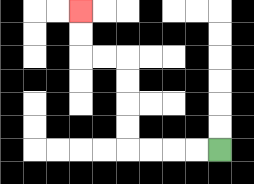{'start': '[9, 6]', 'end': '[3, 0]', 'path_directions': 'L,L,L,L,U,U,U,U,L,L,U,U', 'path_coordinates': '[[9, 6], [8, 6], [7, 6], [6, 6], [5, 6], [5, 5], [5, 4], [5, 3], [5, 2], [4, 2], [3, 2], [3, 1], [3, 0]]'}